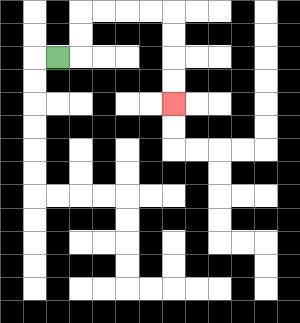{'start': '[2, 2]', 'end': '[7, 4]', 'path_directions': 'R,U,U,R,R,R,R,D,D,D,D', 'path_coordinates': '[[2, 2], [3, 2], [3, 1], [3, 0], [4, 0], [5, 0], [6, 0], [7, 0], [7, 1], [7, 2], [7, 3], [7, 4]]'}